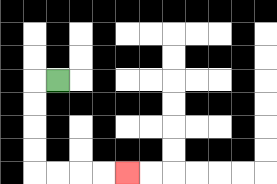{'start': '[2, 3]', 'end': '[5, 7]', 'path_directions': 'L,D,D,D,D,R,R,R,R', 'path_coordinates': '[[2, 3], [1, 3], [1, 4], [1, 5], [1, 6], [1, 7], [2, 7], [3, 7], [4, 7], [5, 7]]'}